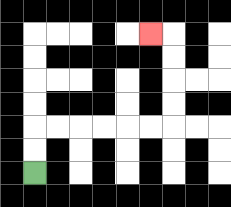{'start': '[1, 7]', 'end': '[6, 1]', 'path_directions': 'U,U,R,R,R,R,R,R,U,U,U,U,L', 'path_coordinates': '[[1, 7], [1, 6], [1, 5], [2, 5], [3, 5], [4, 5], [5, 5], [6, 5], [7, 5], [7, 4], [7, 3], [7, 2], [7, 1], [6, 1]]'}